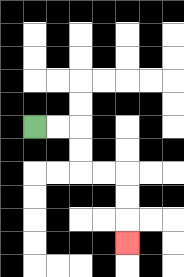{'start': '[1, 5]', 'end': '[5, 10]', 'path_directions': 'R,R,D,D,R,R,D,D,D', 'path_coordinates': '[[1, 5], [2, 5], [3, 5], [3, 6], [3, 7], [4, 7], [5, 7], [5, 8], [5, 9], [5, 10]]'}